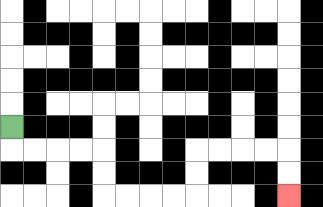{'start': '[0, 5]', 'end': '[12, 8]', 'path_directions': 'D,R,R,R,R,D,D,R,R,R,R,U,U,R,R,R,R,D,D', 'path_coordinates': '[[0, 5], [0, 6], [1, 6], [2, 6], [3, 6], [4, 6], [4, 7], [4, 8], [5, 8], [6, 8], [7, 8], [8, 8], [8, 7], [8, 6], [9, 6], [10, 6], [11, 6], [12, 6], [12, 7], [12, 8]]'}